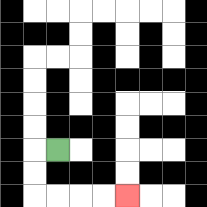{'start': '[2, 6]', 'end': '[5, 8]', 'path_directions': 'L,D,D,R,R,R,R', 'path_coordinates': '[[2, 6], [1, 6], [1, 7], [1, 8], [2, 8], [3, 8], [4, 8], [5, 8]]'}